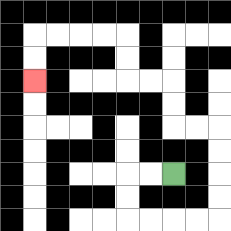{'start': '[7, 7]', 'end': '[1, 3]', 'path_directions': 'L,L,D,D,R,R,R,R,U,U,U,U,L,L,U,U,L,L,U,U,L,L,L,L,D,D', 'path_coordinates': '[[7, 7], [6, 7], [5, 7], [5, 8], [5, 9], [6, 9], [7, 9], [8, 9], [9, 9], [9, 8], [9, 7], [9, 6], [9, 5], [8, 5], [7, 5], [7, 4], [7, 3], [6, 3], [5, 3], [5, 2], [5, 1], [4, 1], [3, 1], [2, 1], [1, 1], [1, 2], [1, 3]]'}